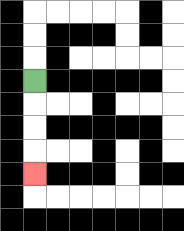{'start': '[1, 3]', 'end': '[1, 7]', 'path_directions': 'D,D,D,D', 'path_coordinates': '[[1, 3], [1, 4], [1, 5], [1, 6], [1, 7]]'}